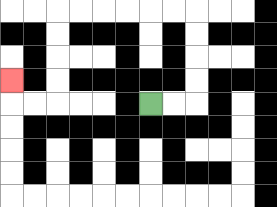{'start': '[6, 4]', 'end': '[0, 3]', 'path_directions': 'R,R,U,U,U,U,L,L,L,L,L,L,D,D,D,D,L,L,U', 'path_coordinates': '[[6, 4], [7, 4], [8, 4], [8, 3], [8, 2], [8, 1], [8, 0], [7, 0], [6, 0], [5, 0], [4, 0], [3, 0], [2, 0], [2, 1], [2, 2], [2, 3], [2, 4], [1, 4], [0, 4], [0, 3]]'}